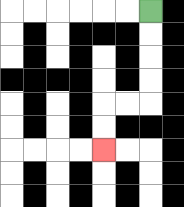{'start': '[6, 0]', 'end': '[4, 6]', 'path_directions': 'D,D,D,D,L,L,D,D', 'path_coordinates': '[[6, 0], [6, 1], [6, 2], [6, 3], [6, 4], [5, 4], [4, 4], [4, 5], [4, 6]]'}